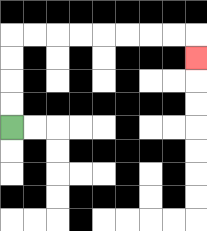{'start': '[0, 5]', 'end': '[8, 2]', 'path_directions': 'U,U,U,U,R,R,R,R,R,R,R,R,D', 'path_coordinates': '[[0, 5], [0, 4], [0, 3], [0, 2], [0, 1], [1, 1], [2, 1], [3, 1], [4, 1], [5, 1], [6, 1], [7, 1], [8, 1], [8, 2]]'}